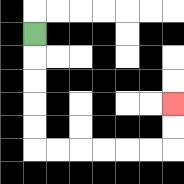{'start': '[1, 1]', 'end': '[7, 4]', 'path_directions': 'D,D,D,D,D,R,R,R,R,R,R,U,U', 'path_coordinates': '[[1, 1], [1, 2], [1, 3], [1, 4], [1, 5], [1, 6], [2, 6], [3, 6], [4, 6], [5, 6], [6, 6], [7, 6], [7, 5], [7, 4]]'}